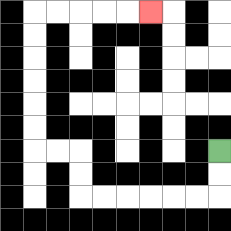{'start': '[9, 6]', 'end': '[6, 0]', 'path_directions': 'D,D,L,L,L,L,L,L,U,U,L,L,U,U,U,U,U,U,R,R,R,R,R', 'path_coordinates': '[[9, 6], [9, 7], [9, 8], [8, 8], [7, 8], [6, 8], [5, 8], [4, 8], [3, 8], [3, 7], [3, 6], [2, 6], [1, 6], [1, 5], [1, 4], [1, 3], [1, 2], [1, 1], [1, 0], [2, 0], [3, 0], [4, 0], [5, 0], [6, 0]]'}